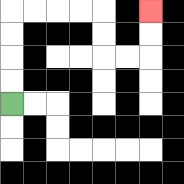{'start': '[0, 4]', 'end': '[6, 0]', 'path_directions': 'U,U,U,U,R,R,R,R,D,D,R,R,U,U', 'path_coordinates': '[[0, 4], [0, 3], [0, 2], [0, 1], [0, 0], [1, 0], [2, 0], [3, 0], [4, 0], [4, 1], [4, 2], [5, 2], [6, 2], [6, 1], [6, 0]]'}